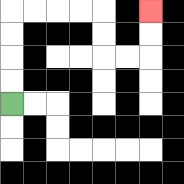{'start': '[0, 4]', 'end': '[6, 0]', 'path_directions': 'U,U,U,U,R,R,R,R,D,D,R,R,U,U', 'path_coordinates': '[[0, 4], [0, 3], [0, 2], [0, 1], [0, 0], [1, 0], [2, 0], [3, 0], [4, 0], [4, 1], [4, 2], [5, 2], [6, 2], [6, 1], [6, 0]]'}